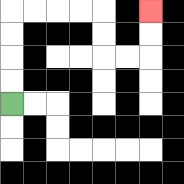{'start': '[0, 4]', 'end': '[6, 0]', 'path_directions': 'U,U,U,U,R,R,R,R,D,D,R,R,U,U', 'path_coordinates': '[[0, 4], [0, 3], [0, 2], [0, 1], [0, 0], [1, 0], [2, 0], [3, 0], [4, 0], [4, 1], [4, 2], [5, 2], [6, 2], [6, 1], [6, 0]]'}